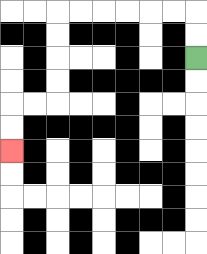{'start': '[8, 2]', 'end': '[0, 6]', 'path_directions': 'U,U,L,L,L,L,L,L,D,D,D,D,L,L,D,D', 'path_coordinates': '[[8, 2], [8, 1], [8, 0], [7, 0], [6, 0], [5, 0], [4, 0], [3, 0], [2, 0], [2, 1], [2, 2], [2, 3], [2, 4], [1, 4], [0, 4], [0, 5], [0, 6]]'}